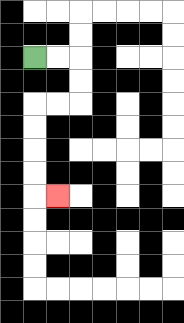{'start': '[1, 2]', 'end': '[2, 8]', 'path_directions': 'R,R,D,D,L,L,D,D,D,D,R', 'path_coordinates': '[[1, 2], [2, 2], [3, 2], [3, 3], [3, 4], [2, 4], [1, 4], [1, 5], [1, 6], [1, 7], [1, 8], [2, 8]]'}